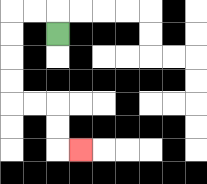{'start': '[2, 1]', 'end': '[3, 6]', 'path_directions': 'U,L,L,D,D,D,D,R,R,D,D,R', 'path_coordinates': '[[2, 1], [2, 0], [1, 0], [0, 0], [0, 1], [0, 2], [0, 3], [0, 4], [1, 4], [2, 4], [2, 5], [2, 6], [3, 6]]'}